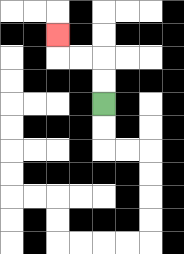{'start': '[4, 4]', 'end': '[2, 1]', 'path_directions': 'U,U,L,L,U', 'path_coordinates': '[[4, 4], [4, 3], [4, 2], [3, 2], [2, 2], [2, 1]]'}